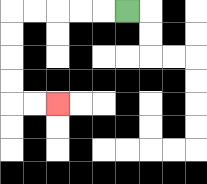{'start': '[5, 0]', 'end': '[2, 4]', 'path_directions': 'L,L,L,L,L,D,D,D,D,R,R', 'path_coordinates': '[[5, 0], [4, 0], [3, 0], [2, 0], [1, 0], [0, 0], [0, 1], [0, 2], [0, 3], [0, 4], [1, 4], [2, 4]]'}